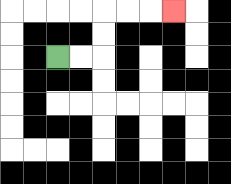{'start': '[2, 2]', 'end': '[7, 0]', 'path_directions': 'R,R,U,U,R,R,R', 'path_coordinates': '[[2, 2], [3, 2], [4, 2], [4, 1], [4, 0], [5, 0], [6, 0], [7, 0]]'}